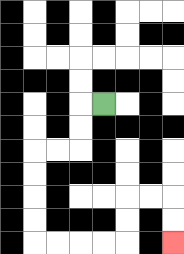{'start': '[4, 4]', 'end': '[7, 10]', 'path_directions': 'L,D,D,L,L,D,D,D,D,R,R,R,R,U,U,R,R,D,D', 'path_coordinates': '[[4, 4], [3, 4], [3, 5], [3, 6], [2, 6], [1, 6], [1, 7], [1, 8], [1, 9], [1, 10], [2, 10], [3, 10], [4, 10], [5, 10], [5, 9], [5, 8], [6, 8], [7, 8], [7, 9], [7, 10]]'}